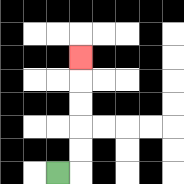{'start': '[2, 7]', 'end': '[3, 2]', 'path_directions': 'R,U,U,U,U,U', 'path_coordinates': '[[2, 7], [3, 7], [3, 6], [3, 5], [3, 4], [3, 3], [3, 2]]'}